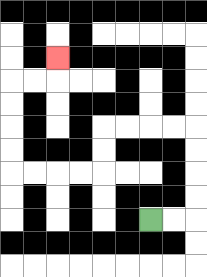{'start': '[6, 9]', 'end': '[2, 2]', 'path_directions': 'R,R,U,U,U,U,L,L,L,L,D,D,L,L,L,L,U,U,U,U,R,R,U', 'path_coordinates': '[[6, 9], [7, 9], [8, 9], [8, 8], [8, 7], [8, 6], [8, 5], [7, 5], [6, 5], [5, 5], [4, 5], [4, 6], [4, 7], [3, 7], [2, 7], [1, 7], [0, 7], [0, 6], [0, 5], [0, 4], [0, 3], [1, 3], [2, 3], [2, 2]]'}